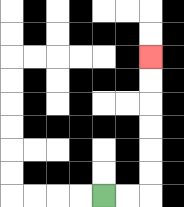{'start': '[4, 8]', 'end': '[6, 2]', 'path_directions': 'R,R,U,U,U,U,U,U', 'path_coordinates': '[[4, 8], [5, 8], [6, 8], [6, 7], [6, 6], [6, 5], [6, 4], [6, 3], [6, 2]]'}